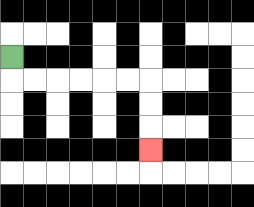{'start': '[0, 2]', 'end': '[6, 6]', 'path_directions': 'D,R,R,R,R,R,R,D,D,D', 'path_coordinates': '[[0, 2], [0, 3], [1, 3], [2, 3], [3, 3], [4, 3], [5, 3], [6, 3], [6, 4], [6, 5], [6, 6]]'}